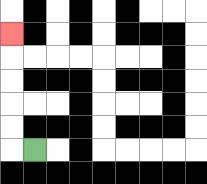{'start': '[1, 6]', 'end': '[0, 1]', 'path_directions': 'L,U,U,U,U,U', 'path_coordinates': '[[1, 6], [0, 6], [0, 5], [0, 4], [0, 3], [0, 2], [0, 1]]'}